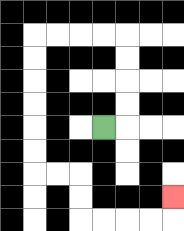{'start': '[4, 5]', 'end': '[7, 8]', 'path_directions': 'R,U,U,U,U,L,L,L,L,D,D,D,D,D,D,R,R,D,D,R,R,R,R,U', 'path_coordinates': '[[4, 5], [5, 5], [5, 4], [5, 3], [5, 2], [5, 1], [4, 1], [3, 1], [2, 1], [1, 1], [1, 2], [1, 3], [1, 4], [1, 5], [1, 6], [1, 7], [2, 7], [3, 7], [3, 8], [3, 9], [4, 9], [5, 9], [6, 9], [7, 9], [7, 8]]'}